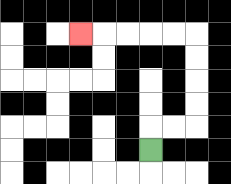{'start': '[6, 6]', 'end': '[3, 1]', 'path_directions': 'U,R,R,U,U,U,U,L,L,L,L,L', 'path_coordinates': '[[6, 6], [6, 5], [7, 5], [8, 5], [8, 4], [8, 3], [8, 2], [8, 1], [7, 1], [6, 1], [5, 1], [4, 1], [3, 1]]'}